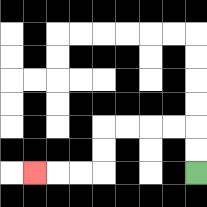{'start': '[8, 7]', 'end': '[1, 7]', 'path_directions': 'U,U,L,L,L,L,D,D,L,L,L', 'path_coordinates': '[[8, 7], [8, 6], [8, 5], [7, 5], [6, 5], [5, 5], [4, 5], [4, 6], [4, 7], [3, 7], [2, 7], [1, 7]]'}